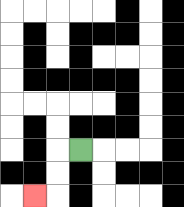{'start': '[3, 6]', 'end': '[1, 8]', 'path_directions': 'L,D,D,L', 'path_coordinates': '[[3, 6], [2, 6], [2, 7], [2, 8], [1, 8]]'}